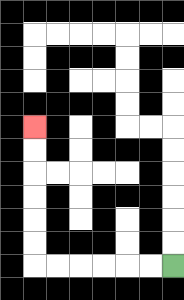{'start': '[7, 11]', 'end': '[1, 5]', 'path_directions': 'L,L,L,L,L,L,U,U,U,U,U,U', 'path_coordinates': '[[7, 11], [6, 11], [5, 11], [4, 11], [3, 11], [2, 11], [1, 11], [1, 10], [1, 9], [1, 8], [1, 7], [1, 6], [1, 5]]'}